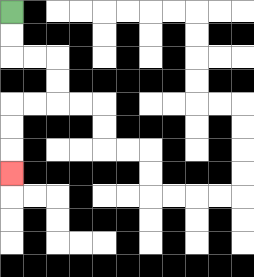{'start': '[0, 0]', 'end': '[0, 7]', 'path_directions': 'D,D,R,R,D,D,L,L,D,D,D', 'path_coordinates': '[[0, 0], [0, 1], [0, 2], [1, 2], [2, 2], [2, 3], [2, 4], [1, 4], [0, 4], [0, 5], [0, 6], [0, 7]]'}